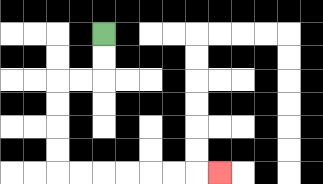{'start': '[4, 1]', 'end': '[9, 7]', 'path_directions': 'D,D,L,L,D,D,D,D,R,R,R,R,R,R,R', 'path_coordinates': '[[4, 1], [4, 2], [4, 3], [3, 3], [2, 3], [2, 4], [2, 5], [2, 6], [2, 7], [3, 7], [4, 7], [5, 7], [6, 7], [7, 7], [8, 7], [9, 7]]'}